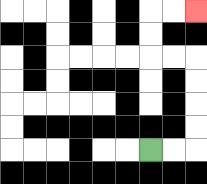{'start': '[6, 6]', 'end': '[8, 0]', 'path_directions': 'R,R,U,U,U,U,L,L,U,U,R,R', 'path_coordinates': '[[6, 6], [7, 6], [8, 6], [8, 5], [8, 4], [8, 3], [8, 2], [7, 2], [6, 2], [6, 1], [6, 0], [7, 0], [8, 0]]'}